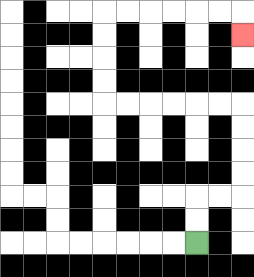{'start': '[8, 10]', 'end': '[10, 1]', 'path_directions': 'U,U,R,R,U,U,U,U,L,L,L,L,L,L,U,U,U,U,R,R,R,R,R,R,D', 'path_coordinates': '[[8, 10], [8, 9], [8, 8], [9, 8], [10, 8], [10, 7], [10, 6], [10, 5], [10, 4], [9, 4], [8, 4], [7, 4], [6, 4], [5, 4], [4, 4], [4, 3], [4, 2], [4, 1], [4, 0], [5, 0], [6, 0], [7, 0], [8, 0], [9, 0], [10, 0], [10, 1]]'}